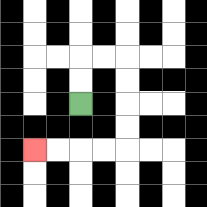{'start': '[3, 4]', 'end': '[1, 6]', 'path_directions': 'U,U,R,R,D,D,D,D,L,L,L,L', 'path_coordinates': '[[3, 4], [3, 3], [3, 2], [4, 2], [5, 2], [5, 3], [5, 4], [5, 5], [5, 6], [4, 6], [3, 6], [2, 6], [1, 6]]'}